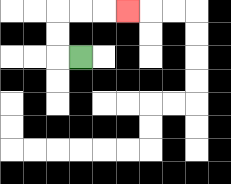{'start': '[3, 2]', 'end': '[5, 0]', 'path_directions': 'L,U,U,R,R,R', 'path_coordinates': '[[3, 2], [2, 2], [2, 1], [2, 0], [3, 0], [4, 0], [5, 0]]'}